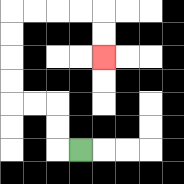{'start': '[3, 6]', 'end': '[4, 2]', 'path_directions': 'L,U,U,L,L,U,U,U,U,R,R,R,R,D,D', 'path_coordinates': '[[3, 6], [2, 6], [2, 5], [2, 4], [1, 4], [0, 4], [0, 3], [0, 2], [0, 1], [0, 0], [1, 0], [2, 0], [3, 0], [4, 0], [4, 1], [4, 2]]'}